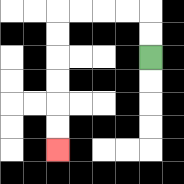{'start': '[6, 2]', 'end': '[2, 6]', 'path_directions': 'U,U,L,L,L,L,D,D,D,D,D,D', 'path_coordinates': '[[6, 2], [6, 1], [6, 0], [5, 0], [4, 0], [3, 0], [2, 0], [2, 1], [2, 2], [2, 3], [2, 4], [2, 5], [2, 6]]'}